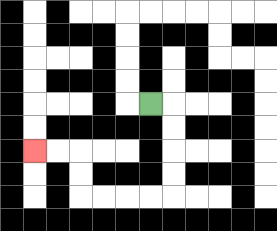{'start': '[6, 4]', 'end': '[1, 6]', 'path_directions': 'R,D,D,D,D,L,L,L,L,U,U,L,L', 'path_coordinates': '[[6, 4], [7, 4], [7, 5], [7, 6], [7, 7], [7, 8], [6, 8], [5, 8], [4, 8], [3, 8], [3, 7], [3, 6], [2, 6], [1, 6]]'}